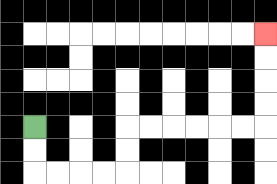{'start': '[1, 5]', 'end': '[11, 1]', 'path_directions': 'D,D,R,R,R,R,U,U,R,R,R,R,R,R,U,U,U,U', 'path_coordinates': '[[1, 5], [1, 6], [1, 7], [2, 7], [3, 7], [4, 7], [5, 7], [5, 6], [5, 5], [6, 5], [7, 5], [8, 5], [9, 5], [10, 5], [11, 5], [11, 4], [11, 3], [11, 2], [11, 1]]'}